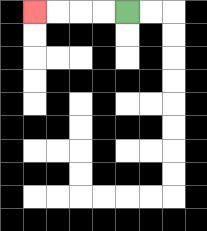{'start': '[5, 0]', 'end': '[1, 0]', 'path_directions': 'L,L,L,L', 'path_coordinates': '[[5, 0], [4, 0], [3, 0], [2, 0], [1, 0]]'}